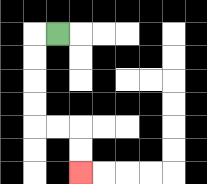{'start': '[2, 1]', 'end': '[3, 7]', 'path_directions': 'L,D,D,D,D,R,R,D,D', 'path_coordinates': '[[2, 1], [1, 1], [1, 2], [1, 3], [1, 4], [1, 5], [2, 5], [3, 5], [3, 6], [3, 7]]'}